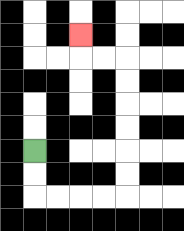{'start': '[1, 6]', 'end': '[3, 1]', 'path_directions': 'D,D,R,R,R,R,U,U,U,U,U,U,L,L,U', 'path_coordinates': '[[1, 6], [1, 7], [1, 8], [2, 8], [3, 8], [4, 8], [5, 8], [5, 7], [5, 6], [5, 5], [5, 4], [5, 3], [5, 2], [4, 2], [3, 2], [3, 1]]'}